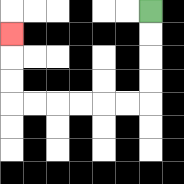{'start': '[6, 0]', 'end': '[0, 1]', 'path_directions': 'D,D,D,D,L,L,L,L,L,L,U,U,U', 'path_coordinates': '[[6, 0], [6, 1], [6, 2], [6, 3], [6, 4], [5, 4], [4, 4], [3, 4], [2, 4], [1, 4], [0, 4], [0, 3], [0, 2], [0, 1]]'}